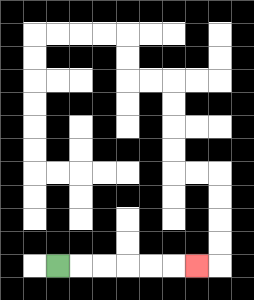{'start': '[2, 11]', 'end': '[8, 11]', 'path_directions': 'R,R,R,R,R,R', 'path_coordinates': '[[2, 11], [3, 11], [4, 11], [5, 11], [6, 11], [7, 11], [8, 11]]'}